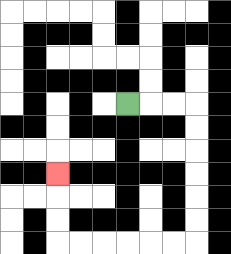{'start': '[5, 4]', 'end': '[2, 7]', 'path_directions': 'R,R,R,D,D,D,D,D,D,L,L,L,L,L,L,U,U,U', 'path_coordinates': '[[5, 4], [6, 4], [7, 4], [8, 4], [8, 5], [8, 6], [8, 7], [8, 8], [8, 9], [8, 10], [7, 10], [6, 10], [5, 10], [4, 10], [3, 10], [2, 10], [2, 9], [2, 8], [2, 7]]'}